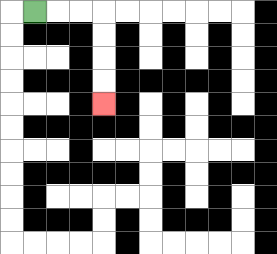{'start': '[1, 0]', 'end': '[4, 4]', 'path_directions': 'R,R,R,D,D,D,D', 'path_coordinates': '[[1, 0], [2, 0], [3, 0], [4, 0], [4, 1], [4, 2], [4, 3], [4, 4]]'}